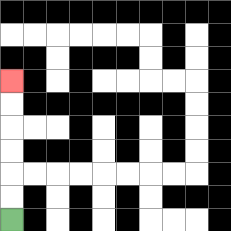{'start': '[0, 9]', 'end': '[0, 3]', 'path_directions': 'U,U,U,U,U,U', 'path_coordinates': '[[0, 9], [0, 8], [0, 7], [0, 6], [0, 5], [0, 4], [0, 3]]'}